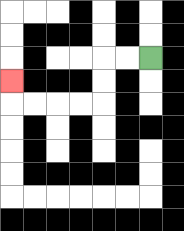{'start': '[6, 2]', 'end': '[0, 3]', 'path_directions': 'L,L,D,D,L,L,L,L,U', 'path_coordinates': '[[6, 2], [5, 2], [4, 2], [4, 3], [4, 4], [3, 4], [2, 4], [1, 4], [0, 4], [0, 3]]'}